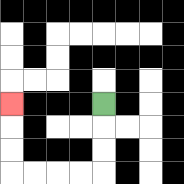{'start': '[4, 4]', 'end': '[0, 4]', 'path_directions': 'D,D,D,L,L,L,L,U,U,U', 'path_coordinates': '[[4, 4], [4, 5], [4, 6], [4, 7], [3, 7], [2, 7], [1, 7], [0, 7], [0, 6], [0, 5], [0, 4]]'}